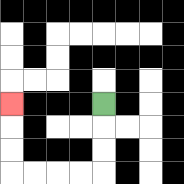{'start': '[4, 4]', 'end': '[0, 4]', 'path_directions': 'D,D,D,L,L,L,L,U,U,U', 'path_coordinates': '[[4, 4], [4, 5], [4, 6], [4, 7], [3, 7], [2, 7], [1, 7], [0, 7], [0, 6], [0, 5], [0, 4]]'}